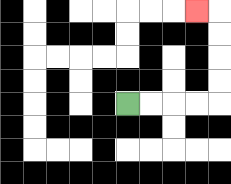{'start': '[5, 4]', 'end': '[8, 0]', 'path_directions': 'R,R,R,R,U,U,U,U,L', 'path_coordinates': '[[5, 4], [6, 4], [7, 4], [8, 4], [9, 4], [9, 3], [9, 2], [9, 1], [9, 0], [8, 0]]'}